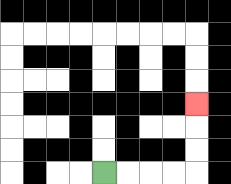{'start': '[4, 7]', 'end': '[8, 4]', 'path_directions': 'R,R,R,R,U,U,U', 'path_coordinates': '[[4, 7], [5, 7], [6, 7], [7, 7], [8, 7], [8, 6], [8, 5], [8, 4]]'}